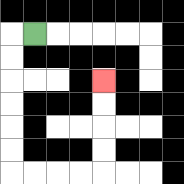{'start': '[1, 1]', 'end': '[4, 3]', 'path_directions': 'L,D,D,D,D,D,D,R,R,R,R,U,U,U,U', 'path_coordinates': '[[1, 1], [0, 1], [0, 2], [0, 3], [0, 4], [0, 5], [0, 6], [0, 7], [1, 7], [2, 7], [3, 7], [4, 7], [4, 6], [4, 5], [4, 4], [4, 3]]'}